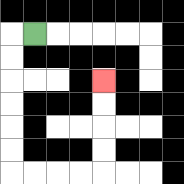{'start': '[1, 1]', 'end': '[4, 3]', 'path_directions': 'L,D,D,D,D,D,D,R,R,R,R,U,U,U,U', 'path_coordinates': '[[1, 1], [0, 1], [0, 2], [0, 3], [0, 4], [0, 5], [0, 6], [0, 7], [1, 7], [2, 7], [3, 7], [4, 7], [4, 6], [4, 5], [4, 4], [4, 3]]'}